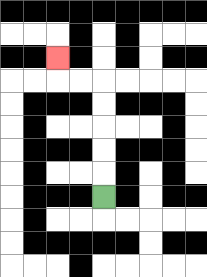{'start': '[4, 8]', 'end': '[2, 2]', 'path_directions': 'U,U,U,U,U,L,L,U', 'path_coordinates': '[[4, 8], [4, 7], [4, 6], [4, 5], [4, 4], [4, 3], [3, 3], [2, 3], [2, 2]]'}